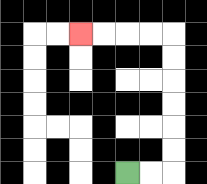{'start': '[5, 7]', 'end': '[3, 1]', 'path_directions': 'R,R,U,U,U,U,U,U,L,L,L,L', 'path_coordinates': '[[5, 7], [6, 7], [7, 7], [7, 6], [7, 5], [7, 4], [7, 3], [7, 2], [7, 1], [6, 1], [5, 1], [4, 1], [3, 1]]'}